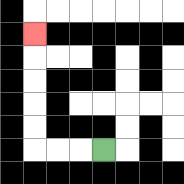{'start': '[4, 6]', 'end': '[1, 1]', 'path_directions': 'L,L,L,U,U,U,U,U', 'path_coordinates': '[[4, 6], [3, 6], [2, 6], [1, 6], [1, 5], [1, 4], [1, 3], [1, 2], [1, 1]]'}